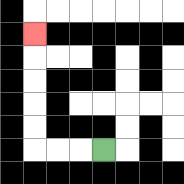{'start': '[4, 6]', 'end': '[1, 1]', 'path_directions': 'L,L,L,U,U,U,U,U', 'path_coordinates': '[[4, 6], [3, 6], [2, 6], [1, 6], [1, 5], [1, 4], [1, 3], [1, 2], [1, 1]]'}